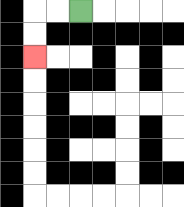{'start': '[3, 0]', 'end': '[1, 2]', 'path_directions': 'L,L,D,D', 'path_coordinates': '[[3, 0], [2, 0], [1, 0], [1, 1], [1, 2]]'}